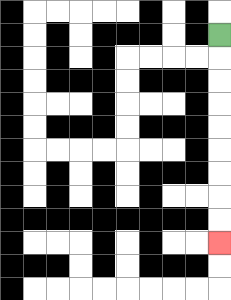{'start': '[9, 1]', 'end': '[9, 10]', 'path_directions': 'D,D,D,D,D,D,D,D,D', 'path_coordinates': '[[9, 1], [9, 2], [9, 3], [9, 4], [9, 5], [9, 6], [9, 7], [9, 8], [9, 9], [9, 10]]'}